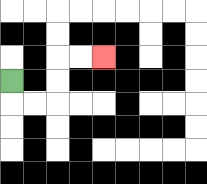{'start': '[0, 3]', 'end': '[4, 2]', 'path_directions': 'D,R,R,U,U,R,R', 'path_coordinates': '[[0, 3], [0, 4], [1, 4], [2, 4], [2, 3], [2, 2], [3, 2], [4, 2]]'}